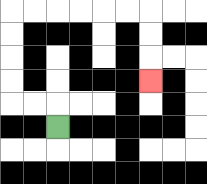{'start': '[2, 5]', 'end': '[6, 3]', 'path_directions': 'U,L,L,U,U,U,U,R,R,R,R,R,R,D,D,D', 'path_coordinates': '[[2, 5], [2, 4], [1, 4], [0, 4], [0, 3], [0, 2], [0, 1], [0, 0], [1, 0], [2, 0], [3, 0], [4, 0], [5, 0], [6, 0], [6, 1], [6, 2], [6, 3]]'}